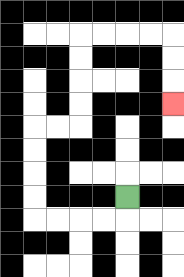{'start': '[5, 8]', 'end': '[7, 4]', 'path_directions': 'D,L,L,L,L,U,U,U,U,R,R,U,U,U,U,R,R,R,R,D,D,D', 'path_coordinates': '[[5, 8], [5, 9], [4, 9], [3, 9], [2, 9], [1, 9], [1, 8], [1, 7], [1, 6], [1, 5], [2, 5], [3, 5], [3, 4], [3, 3], [3, 2], [3, 1], [4, 1], [5, 1], [6, 1], [7, 1], [7, 2], [7, 3], [7, 4]]'}